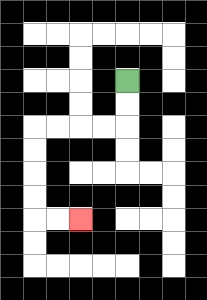{'start': '[5, 3]', 'end': '[3, 9]', 'path_directions': 'D,D,L,L,L,L,D,D,D,D,R,R', 'path_coordinates': '[[5, 3], [5, 4], [5, 5], [4, 5], [3, 5], [2, 5], [1, 5], [1, 6], [1, 7], [1, 8], [1, 9], [2, 9], [3, 9]]'}